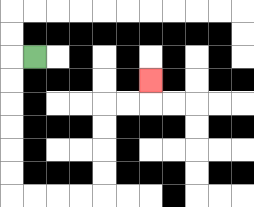{'start': '[1, 2]', 'end': '[6, 3]', 'path_directions': 'L,D,D,D,D,D,D,R,R,R,R,U,U,U,U,R,R,U', 'path_coordinates': '[[1, 2], [0, 2], [0, 3], [0, 4], [0, 5], [0, 6], [0, 7], [0, 8], [1, 8], [2, 8], [3, 8], [4, 8], [4, 7], [4, 6], [4, 5], [4, 4], [5, 4], [6, 4], [6, 3]]'}